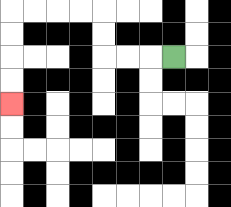{'start': '[7, 2]', 'end': '[0, 4]', 'path_directions': 'L,L,L,U,U,L,L,L,L,D,D,D,D', 'path_coordinates': '[[7, 2], [6, 2], [5, 2], [4, 2], [4, 1], [4, 0], [3, 0], [2, 0], [1, 0], [0, 0], [0, 1], [0, 2], [0, 3], [0, 4]]'}